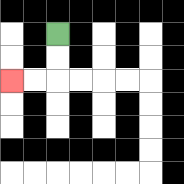{'start': '[2, 1]', 'end': '[0, 3]', 'path_directions': 'D,D,L,L', 'path_coordinates': '[[2, 1], [2, 2], [2, 3], [1, 3], [0, 3]]'}